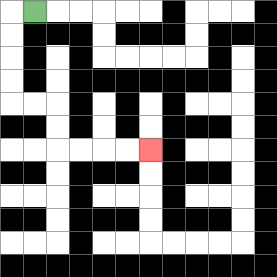{'start': '[1, 0]', 'end': '[6, 6]', 'path_directions': 'L,D,D,D,D,R,R,D,D,R,R,R,R', 'path_coordinates': '[[1, 0], [0, 0], [0, 1], [0, 2], [0, 3], [0, 4], [1, 4], [2, 4], [2, 5], [2, 6], [3, 6], [4, 6], [5, 6], [6, 6]]'}